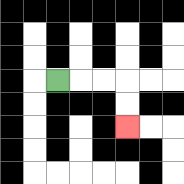{'start': '[2, 3]', 'end': '[5, 5]', 'path_directions': 'R,R,R,D,D', 'path_coordinates': '[[2, 3], [3, 3], [4, 3], [5, 3], [5, 4], [5, 5]]'}